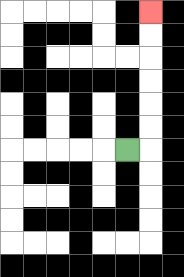{'start': '[5, 6]', 'end': '[6, 0]', 'path_directions': 'R,U,U,U,U,U,U', 'path_coordinates': '[[5, 6], [6, 6], [6, 5], [6, 4], [6, 3], [6, 2], [6, 1], [6, 0]]'}